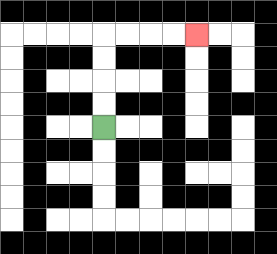{'start': '[4, 5]', 'end': '[8, 1]', 'path_directions': 'U,U,U,U,R,R,R,R', 'path_coordinates': '[[4, 5], [4, 4], [4, 3], [4, 2], [4, 1], [5, 1], [6, 1], [7, 1], [8, 1]]'}